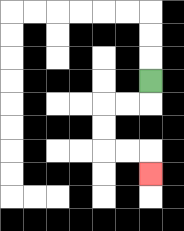{'start': '[6, 3]', 'end': '[6, 7]', 'path_directions': 'D,L,L,D,D,R,R,D', 'path_coordinates': '[[6, 3], [6, 4], [5, 4], [4, 4], [4, 5], [4, 6], [5, 6], [6, 6], [6, 7]]'}